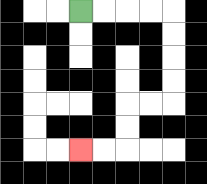{'start': '[3, 0]', 'end': '[3, 6]', 'path_directions': 'R,R,R,R,D,D,D,D,L,L,D,D,L,L', 'path_coordinates': '[[3, 0], [4, 0], [5, 0], [6, 0], [7, 0], [7, 1], [7, 2], [7, 3], [7, 4], [6, 4], [5, 4], [5, 5], [5, 6], [4, 6], [3, 6]]'}